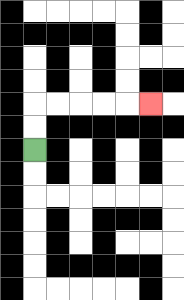{'start': '[1, 6]', 'end': '[6, 4]', 'path_directions': 'U,U,R,R,R,R,R', 'path_coordinates': '[[1, 6], [1, 5], [1, 4], [2, 4], [3, 4], [4, 4], [5, 4], [6, 4]]'}